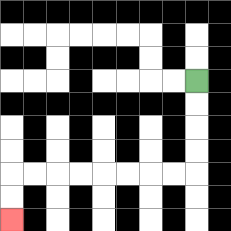{'start': '[8, 3]', 'end': '[0, 9]', 'path_directions': 'D,D,D,D,L,L,L,L,L,L,L,L,D,D', 'path_coordinates': '[[8, 3], [8, 4], [8, 5], [8, 6], [8, 7], [7, 7], [6, 7], [5, 7], [4, 7], [3, 7], [2, 7], [1, 7], [0, 7], [0, 8], [0, 9]]'}